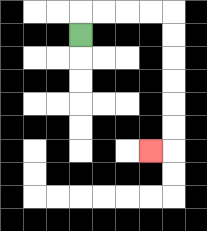{'start': '[3, 1]', 'end': '[6, 6]', 'path_directions': 'U,R,R,R,R,D,D,D,D,D,D,L', 'path_coordinates': '[[3, 1], [3, 0], [4, 0], [5, 0], [6, 0], [7, 0], [7, 1], [7, 2], [7, 3], [7, 4], [7, 5], [7, 6], [6, 6]]'}